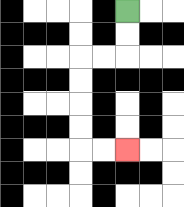{'start': '[5, 0]', 'end': '[5, 6]', 'path_directions': 'D,D,L,L,D,D,D,D,R,R', 'path_coordinates': '[[5, 0], [5, 1], [5, 2], [4, 2], [3, 2], [3, 3], [3, 4], [3, 5], [3, 6], [4, 6], [5, 6]]'}